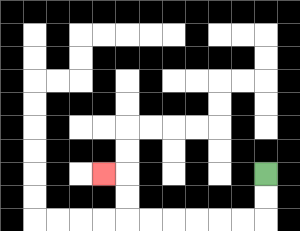{'start': '[11, 7]', 'end': '[4, 7]', 'path_directions': 'D,D,L,L,L,L,L,L,U,U,L', 'path_coordinates': '[[11, 7], [11, 8], [11, 9], [10, 9], [9, 9], [8, 9], [7, 9], [6, 9], [5, 9], [5, 8], [5, 7], [4, 7]]'}